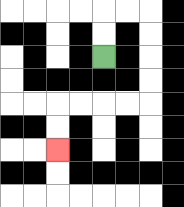{'start': '[4, 2]', 'end': '[2, 6]', 'path_directions': 'U,U,R,R,D,D,D,D,L,L,L,L,D,D', 'path_coordinates': '[[4, 2], [4, 1], [4, 0], [5, 0], [6, 0], [6, 1], [6, 2], [6, 3], [6, 4], [5, 4], [4, 4], [3, 4], [2, 4], [2, 5], [2, 6]]'}